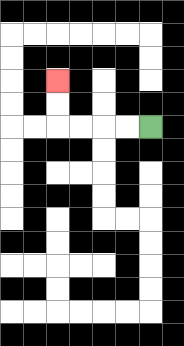{'start': '[6, 5]', 'end': '[2, 3]', 'path_directions': 'L,L,L,L,U,U', 'path_coordinates': '[[6, 5], [5, 5], [4, 5], [3, 5], [2, 5], [2, 4], [2, 3]]'}